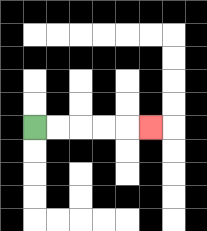{'start': '[1, 5]', 'end': '[6, 5]', 'path_directions': 'R,R,R,R,R', 'path_coordinates': '[[1, 5], [2, 5], [3, 5], [4, 5], [5, 5], [6, 5]]'}